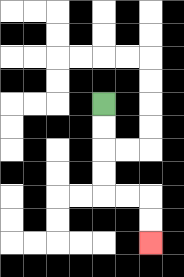{'start': '[4, 4]', 'end': '[6, 10]', 'path_directions': 'D,D,D,D,R,R,D,D', 'path_coordinates': '[[4, 4], [4, 5], [4, 6], [4, 7], [4, 8], [5, 8], [6, 8], [6, 9], [6, 10]]'}